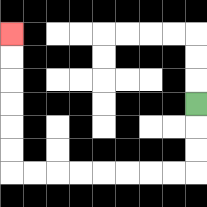{'start': '[8, 4]', 'end': '[0, 1]', 'path_directions': 'D,D,D,L,L,L,L,L,L,L,L,U,U,U,U,U,U', 'path_coordinates': '[[8, 4], [8, 5], [8, 6], [8, 7], [7, 7], [6, 7], [5, 7], [4, 7], [3, 7], [2, 7], [1, 7], [0, 7], [0, 6], [0, 5], [0, 4], [0, 3], [0, 2], [0, 1]]'}